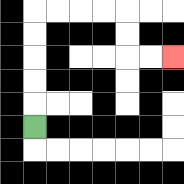{'start': '[1, 5]', 'end': '[7, 2]', 'path_directions': 'U,U,U,U,U,R,R,R,R,D,D,R,R', 'path_coordinates': '[[1, 5], [1, 4], [1, 3], [1, 2], [1, 1], [1, 0], [2, 0], [3, 0], [4, 0], [5, 0], [5, 1], [5, 2], [6, 2], [7, 2]]'}